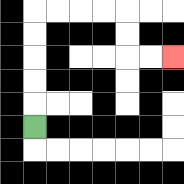{'start': '[1, 5]', 'end': '[7, 2]', 'path_directions': 'U,U,U,U,U,R,R,R,R,D,D,R,R', 'path_coordinates': '[[1, 5], [1, 4], [1, 3], [1, 2], [1, 1], [1, 0], [2, 0], [3, 0], [4, 0], [5, 0], [5, 1], [5, 2], [6, 2], [7, 2]]'}